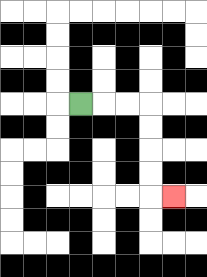{'start': '[3, 4]', 'end': '[7, 8]', 'path_directions': 'R,R,R,D,D,D,D,R', 'path_coordinates': '[[3, 4], [4, 4], [5, 4], [6, 4], [6, 5], [6, 6], [6, 7], [6, 8], [7, 8]]'}